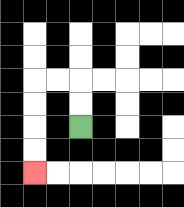{'start': '[3, 5]', 'end': '[1, 7]', 'path_directions': 'U,U,L,L,D,D,D,D', 'path_coordinates': '[[3, 5], [3, 4], [3, 3], [2, 3], [1, 3], [1, 4], [1, 5], [1, 6], [1, 7]]'}